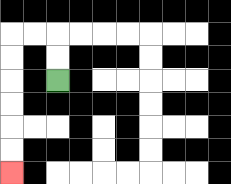{'start': '[2, 3]', 'end': '[0, 7]', 'path_directions': 'U,U,L,L,D,D,D,D,D,D', 'path_coordinates': '[[2, 3], [2, 2], [2, 1], [1, 1], [0, 1], [0, 2], [0, 3], [0, 4], [0, 5], [0, 6], [0, 7]]'}